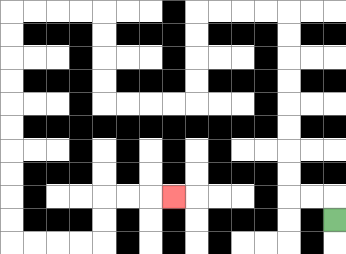{'start': '[14, 9]', 'end': '[7, 8]', 'path_directions': 'U,L,L,U,U,U,U,U,U,U,U,L,L,L,L,D,D,D,D,L,L,L,L,U,U,U,U,L,L,L,L,D,D,D,D,D,D,D,D,D,D,R,R,R,R,U,U,R,R,R', 'path_coordinates': '[[14, 9], [14, 8], [13, 8], [12, 8], [12, 7], [12, 6], [12, 5], [12, 4], [12, 3], [12, 2], [12, 1], [12, 0], [11, 0], [10, 0], [9, 0], [8, 0], [8, 1], [8, 2], [8, 3], [8, 4], [7, 4], [6, 4], [5, 4], [4, 4], [4, 3], [4, 2], [4, 1], [4, 0], [3, 0], [2, 0], [1, 0], [0, 0], [0, 1], [0, 2], [0, 3], [0, 4], [0, 5], [0, 6], [0, 7], [0, 8], [0, 9], [0, 10], [1, 10], [2, 10], [3, 10], [4, 10], [4, 9], [4, 8], [5, 8], [6, 8], [7, 8]]'}